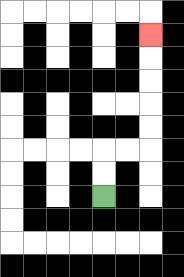{'start': '[4, 8]', 'end': '[6, 1]', 'path_directions': 'U,U,R,R,U,U,U,U,U', 'path_coordinates': '[[4, 8], [4, 7], [4, 6], [5, 6], [6, 6], [6, 5], [6, 4], [6, 3], [6, 2], [6, 1]]'}